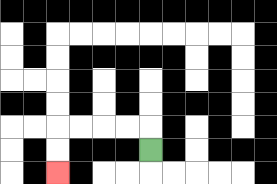{'start': '[6, 6]', 'end': '[2, 7]', 'path_directions': 'U,L,L,L,L,D,D', 'path_coordinates': '[[6, 6], [6, 5], [5, 5], [4, 5], [3, 5], [2, 5], [2, 6], [2, 7]]'}